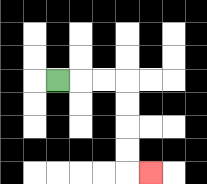{'start': '[2, 3]', 'end': '[6, 7]', 'path_directions': 'R,R,R,D,D,D,D,R', 'path_coordinates': '[[2, 3], [3, 3], [4, 3], [5, 3], [5, 4], [5, 5], [5, 6], [5, 7], [6, 7]]'}